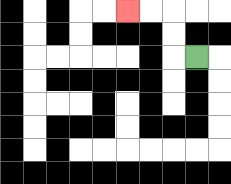{'start': '[8, 2]', 'end': '[5, 0]', 'path_directions': 'L,U,U,L,L', 'path_coordinates': '[[8, 2], [7, 2], [7, 1], [7, 0], [6, 0], [5, 0]]'}